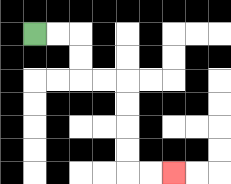{'start': '[1, 1]', 'end': '[7, 7]', 'path_directions': 'R,R,D,D,R,R,D,D,D,D,R,R', 'path_coordinates': '[[1, 1], [2, 1], [3, 1], [3, 2], [3, 3], [4, 3], [5, 3], [5, 4], [5, 5], [5, 6], [5, 7], [6, 7], [7, 7]]'}